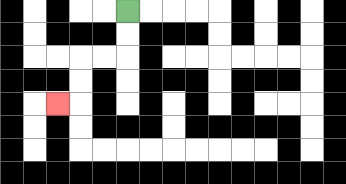{'start': '[5, 0]', 'end': '[2, 4]', 'path_directions': 'D,D,L,L,D,D,L', 'path_coordinates': '[[5, 0], [5, 1], [5, 2], [4, 2], [3, 2], [3, 3], [3, 4], [2, 4]]'}